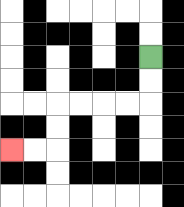{'start': '[6, 2]', 'end': '[0, 6]', 'path_directions': 'D,D,L,L,L,L,D,D,L,L', 'path_coordinates': '[[6, 2], [6, 3], [6, 4], [5, 4], [4, 4], [3, 4], [2, 4], [2, 5], [2, 6], [1, 6], [0, 6]]'}